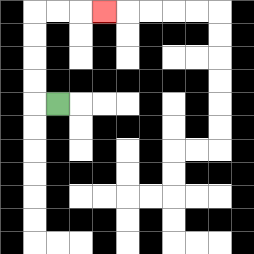{'start': '[2, 4]', 'end': '[4, 0]', 'path_directions': 'L,U,U,U,U,R,R,R', 'path_coordinates': '[[2, 4], [1, 4], [1, 3], [1, 2], [1, 1], [1, 0], [2, 0], [3, 0], [4, 0]]'}